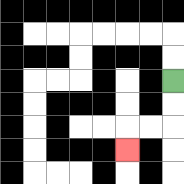{'start': '[7, 3]', 'end': '[5, 6]', 'path_directions': 'D,D,L,L,D', 'path_coordinates': '[[7, 3], [7, 4], [7, 5], [6, 5], [5, 5], [5, 6]]'}